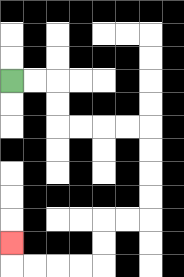{'start': '[0, 3]', 'end': '[0, 10]', 'path_directions': 'R,R,D,D,R,R,R,R,D,D,D,D,L,L,D,D,L,L,L,L,U', 'path_coordinates': '[[0, 3], [1, 3], [2, 3], [2, 4], [2, 5], [3, 5], [4, 5], [5, 5], [6, 5], [6, 6], [6, 7], [6, 8], [6, 9], [5, 9], [4, 9], [4, 10], [4, 11], [3, 11], [2, 11], [1, 11], [0, 11], [0, 10]]'}